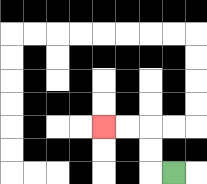{'start': '[7, 7]', 'end': '[4, 5]', 'path_directions': 'L,U,U,L,L', 'path_coordinates': '[[7, 7], [6, 7], [6, 6], [6, 5], [5, 5], [4, 5]]'}